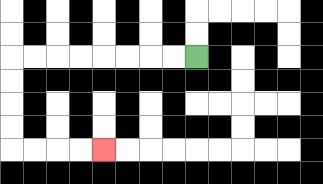{'start': '[8, 2]', 'end': '[4, 6]', 'path_directions': 'L,L,L,L,L,L,L,L,D,D,D,D,R,R,R,R', 'path_coordinates': '[[8, 2], [7, 2], [6, 2], [5, 2], [4, 2], [3, 2], [2, 2], [1, 2], [0, 2], [0, 3], [0, 4], [0, 5], [0, 6], [1, 6], [2, 6], [3, 6], [4, 6]]'}